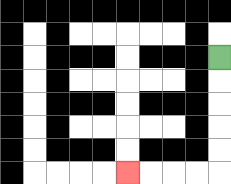{'start': '[9, 2]', 'end': '[5, 7]', 'path_directions': 'D,D,D,D,D,L,L,L,L', 'path_coordinates': '[[9, 2], [9, 3], [9, 4], [9, 5], [9, 6], [9, 7], [8, 7], [7, 7], [6, 7], [5, 7]]'}